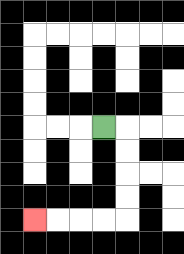{'start': '[4, 5]', 'end': '[1, 9]', 'path_directions': 'R,D,D,D,D,L,L,L,L', 'path_coordinates': '[[4, 5], [5, 5], [5, 6], [5, 7], [5, 8], [5, 9], [4, 9], [3, 9], [2, 9], [1, 9]]'}